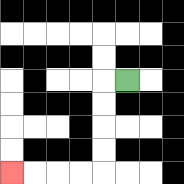{'start': '[5, 3]', 'end': '[0, 7]', 'path_directions': 'L,D,D,D,D,L,L,L,L', 'path_coordinates': '[[5, 3], [4, 3], [4, 4], [4, 5], [4, 6], [4, 7], [3, 7], [2, 7], [1, 7], [0, 7]]'}